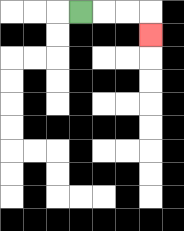{'start': '[3, 0]', 'end': '[6, 1]', 'path_directions': 'R,R,R,D', 'path_coordinates': '[[3, 0], [4, 0], [5, 0], [6, 0], [6, 1]]'}